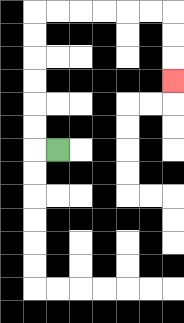{'start': '[2, 6]', 'end': '[7, 3]', 'path_directions': 'L,U,U,U,U,U,U,R,R,R,R,R,R,D,D,D', 'path_coordinates': '[[2, 6], [1, 6], [1, 5], [1, 4], [1, 3], [1, 2], [1, 1], [1, 0], [2, 0], [3, 0], [4, 0], [5, 0], [6, 0], [7, 0], [7, 1], [7, 2], [7, 3]]'}